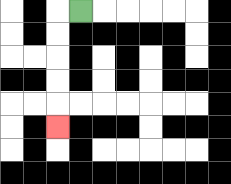{'start': '[3, 0]', 'end': '[2, 5]', 'path_directions': 'L,D,D,D,D,D', 'path_coordinates': '[[3, 0], [2, 0], [2, 1], [2, 2], [2, 3], [2, 4], [2, 5]]'}